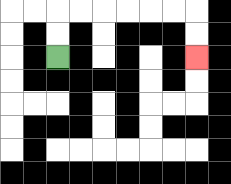{'start': '[2, 2]', 'end': '[8, 2]', 'path_directions': 'U,U,R,R,R,R,R,R,D,D', 'path_coordinates': '[[2, 2], [2, 1], [2, 0], [3, 0], [4, 0], [5, 0], [6, 0], [7, 0], [8, 0], [8, 1], [8, 2]]'}